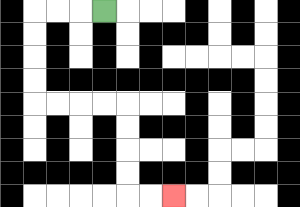{'start': '[4, 0]', 'end': '[7, 8]', 'path_directions': 'L,L,L,D,D,D,D,R,R,R,R,D,D,D,D,R,R', 'path_coordinates': '[[4, 0], [3, 0], [2, 0], [1, 0], [1, 1], [1, 2], [1, 3], [1, 4], [2, 4], [3, 4], [4, 4], [5, 4], [5, 5], [5, 6], [5, 7], [5, 8], [6, 8], [7, 8]]'}